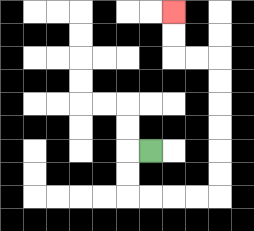{'start': '[6, 6]', 'end': '[7, 0]', 'path_directions': 'L,D,D,R,R,R,R,U,U,U,U,U,U,L,L,U,U', 'path_coordinates': '[[6, 6], [5, 6], [5, 7], [5, 8], [6, 8], [7, 8], [8, 8], [9, 8], [9, 7], [9, 6], [9, 5], [9, 4], [9, 3], [9, 2], [8, 2], [7, 2], [7, 1], [7, 0]]'}